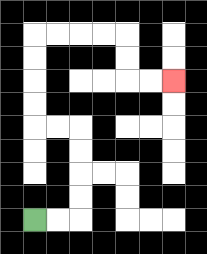{'start': '[1, 9]', 'end': '[7, 3]', 'path_directions': 'R,R,U,U,U,U,L,L,U,U,U,U,R,R,R,R,D,D,R,R', 'path_coordinates': '[[1, 9], [2, 9], [3, 9], [3, 8], [3, 7], [3, 6], [3, 5], [2, 5], [1, 5], [1, 4], [1, 3], [1, 2], [1, 1], [2, 1], [3, 1], [4, 1], [5, 1], [5, 2], [5, 3], [6, 3], [7, 3]]'}